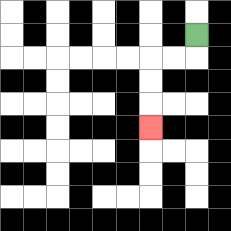{'start': '[8, 1]', 'end': '[6, 5]', 'path_directions': 'D,L,L,D,D,D', 'path_coordinates': '[[8, 1], [8, 2], [7, 2], [6, 2], [6, 3], [6, 4], [6, 5]]'}